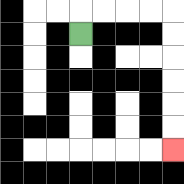{'start': '[3, 1]', 'end': '[7, 6]', 'path_directions': 'U,R,R,R,R,D,D,D,D,D,D', 'path_coordinates': '[[3, 1], [3, 0], [4, 0], [5, 0], [6, 0], [7, 0], [7, 1], [7, 2], [7, 3], [7, 4], [7, 5], [7, 6]]'}